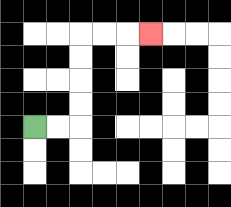{'start': '[1, 5]', 'end': '[6, 1]', 'path_directions': 'R,R,U,U,U,U,R,R,R', 'path_coordinates': '[[1, 5], [2, 5], [3, 5], [3, 4], [3, 3], [3, 2], [3, 1], [4, 1], [5, 1], [6, 1]]'}